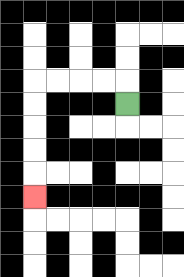{'start': '[5, 4]', 'end': '[1, 8]', 'path_directions': 'U,L,L,L,L,D,D,D,D,D', 'path_coordinates': '[[5, 4], [5, 3], [4, 3], [3, 3], [2, 3], [1, 3], [1, 4], [1, 5], [1, 6], [1, 7], [1, 8]]'}